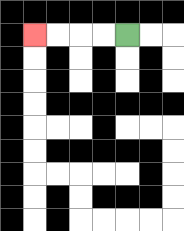{'start': '[5, 1]', 'end': '[1, 1]', 'path_directions': 'L,L,L,L', 'path_coordinates': '[[5, 1], [4, 1], [3, 1], [2, 1], [1, 1]]'}